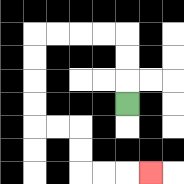{'start': '[5, 4]', 'end': '[6, 7]', 'path_directions': 'U,U,U,L,L,L,L,D,D,D,D,R,R,D,D,R,R,R', 'path_coordinates': '[[5, 4], [5, 3], [5, 2], [5, 1], [4, 1], [3, 1], [2, 1], [1, 1], [1, 2], [1, 3], [1, 4], [1, 5], [2, 5], [3, 5], [3, 6], [3, 7], [4, 7], [5, 7], [6, 7]]'}